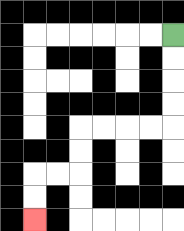{'start': '[7, 1]', 'end': '[1, 9]', 'path_directions': 'D,D,D,D,L,L,L,L,D,D,L,L,D,D', 'path_coordinates': '[[7, 1], [7, 2], [7, 3], [7, 4], [7, 5], [6, 5], [5, 5], [4, 5], [3, 5], [3, 6], [3, 7], [2, 7], [1, 7], [1, 8], [1, 9]]'}